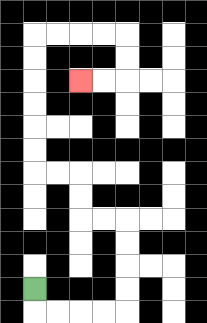{'start': '[1, 12]', 'end': '[3, 3]', 'path_directions': 'D,R,R,R,R,U,U,U,U,L,L,U,U,L,L,U,U,U,U,U,U,R,R,R,R,D,D,L,L', 'path_coordinates': '[[1, 12], [1, 13], [2, 13], [3, 13], [4, 13], [5, 13], [5, 12], [5, 11], [5, 10], [5, 9], [4, 9], [3, 9], [3, 8], [3, 7], [2, 7], [1, 7], [1, 6], [1, 5], [1, 4], [1, 3], [1, 2], [1, 1], [2, 1], [3, 1], [4, 1], [5, 1], [5, 2], [5, 3], [4, 3], [3, 3]]'}